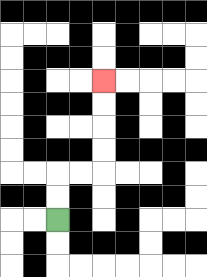{'start': '[2, 9]', 'end': '[4, 3]', 'path_directions': 'U,U,R,R,U,U,U,U', 'path_coordinates': '[[2, 9], [2, 8], [2, 7], [3, 7], [4, 7], [4, 6], [4, 5], [4, 4], [4, 3]]'}